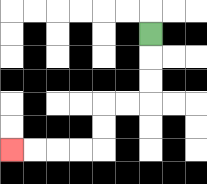{'start': '[6, 1]', 'end': '[0, 6]', 'path_directions': 'D,D,D,L,L,D,D,L,L,L,L', 'path_coordinates': '[[6, 1], [6, 2], [6, 3], [6, 4], [5, 4], [4, 4], [4, 5], [4, 6], [3, 6], [2, 6], [1, 6], [0, 6]]'}